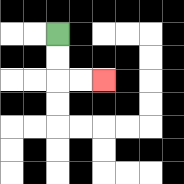{'start': '[2, 1]', 'end': '[4, 3]', 'path_directions': 'D,D,R,R', 'path_coordinates': '[[2, 1], [2, 2], [2, 3], [3, 3], [4, 3]]'}